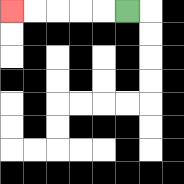{'start': '[5, 0]', 'end': '[0, 0]', 'path_directions': 'L,L,L,L,L', 'path_coordinates': '[[5, 0], [4, 0], [3, 0], [2, 0], [1, 0], [0, 0]]'}